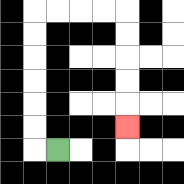{'start': '[2, 6]', 'end': '[5, 5]', 'path_directions': 'L,U,U,U,U,U,U,R,R,R,R,D,D,D,D,D', 'path_coordinates': '[[2, 6], [1, 6], [1, 5], [1, 4], [1, 3], [1, 2], [1, 1], [1, 0], [2, 0], [3, 0], [4, 0], [5, 0], [5, 1], [5, 2], [5, 3], [5, 4], [5, 5]]'}